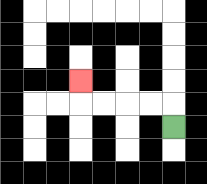{'start': '[7, 5]', 'end': '[3, 3]', 'path_directions': 'U,L,L,L,L,U', 'path_coordinates': '[[7, 5], [7, 4], [6, 4], [5, 4], [4, 4], [3, 4], [3, 3]]'}